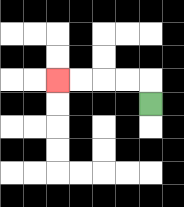{'start': '[6, 4]', 'end': '[2, 3]', 'path_directions': 'U,L,L,L,L', 'path_coordinates': '[[6, 4], [6, 3], [5, 3], [4, 3], [3, 3], [2, 3]]'}